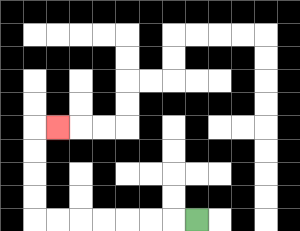{'start': '[8, 9]', 'end': '[2, 5]', 'path_directions': 'L,L,L,L,L,L,L,U,U,U,U,R', 'path_coordinates': '[[8, 9], [7, 9], [6, 9], [5, 9], [4, 9], [3, 9], [2, 9], [1, 9], [1, 8], [1, 7], [1, 6], [1, 5], [2, 5]]'}